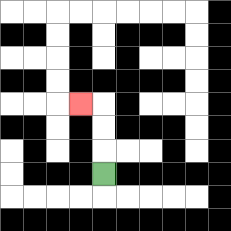{'start': '[4, 7]', 'end': '[3, 4]', 'path_directions': 'U,U,U,L', 'path_coordinates': '[[4, 7], [4, 6], [4, 5], [4, 4], [3, 4]]'}